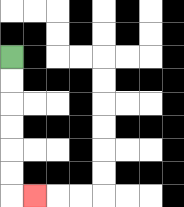{'start': '[0, 2]', 'end': '[1, 8]', 'path_directions': 'D,D,D,D,D,D,R', 'path_coordinates': '[[0, 2], [0, 3], [0, 4], [0, 5], [0, 6], [0, 7], [0, 8], [1, 8]]'}